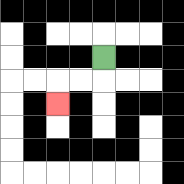{'start': '[4, 2]', 'end': '[2, 4]', 'path_directions': 'D,L,L,D', 'path_coordinates': '[[4, 2], [4, 3], [3, 3], [2, 3], [2, 4]]'}